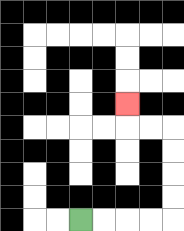{'start': '[3, 9]', 'end': '[5, 4]', 'path_directions': 'R,R,R,R,U,U,U,U,L,L,U', 'path_coordinates': '[[3, 9], [4, 9], [5, 9], [6, 9], [7, 9], [7, 8], [7, 7], [7, 6], [7, 5], [6, 5], [5, 5], [5, 4]]'}